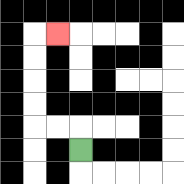{'start': '[3, 6]', 'end': '[2, 1]', 'path_directions': 'U,L,L,U,U,U,U,R', 'path_coordinates': '[[3, 6], [3, 5], [2, 5], [1, 5], [1, 4], [1, 3], [1, 2], [1, 1], [2, 1]]'}